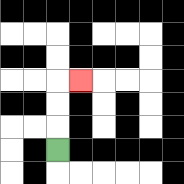{'start': '[2, 6]', 'end': '[3, 3]', 'path_directions': 'U,U,U,R', 'path_coordinates': '[[2, 6], [2, 5], [2, 4], [2, 3], [3, 3]]'}